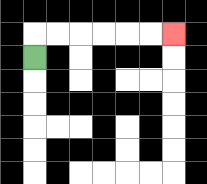{'start': '[1, 2]', 'end': '[7, 1]', 'path_directions': 'U,R,R,R,R,R,R', 'path_coordinates': '[[1, 2], [1, 1], [2, 1], [3, 1], [4, 1], [5, 1], [6, 1], [7, 1]]'}